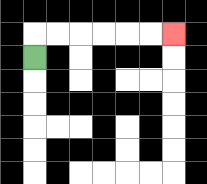{'start': '[1, 2]', 'end': '[7, 1]', 'path_directions': 'U,R,R,R,R,R,R', 'path_coordinates': '[[1, 2], [1, 1], [2, 1], [3, 1], [4, 1], [5, 1], [6, 1], [7, 1]]'}